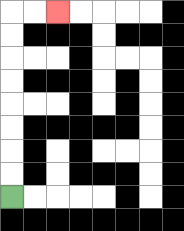{'start': '[0, 8]', 'end': '[2, 0]', 'path_directions': 'U,U,U,U,U,U,U,U,R,R', 'path_coordinates': '[[0, 8], [0, 7], [0, 6], [0, 5], [0, 4], [0, 3], [0, 2], [0, 1], [0, 0], [1, 0], [2, 0]]'}